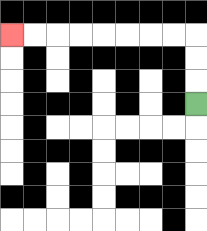{'start': '[8, 4]', 'end': '[0, 1]', 'path_directions': 'U,U,U,L,L,L,L,L,L,L,L', 'path_coordinates': '[[8, 4], [8, 3], [8, 2], [8, 1], [7, 1], [6, 1], [5, 1], [4, 1], [3, 1], [2, 1], [1, 1], [0, 1]]'}